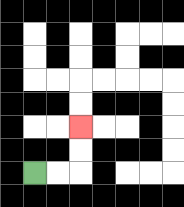{'start': '[1, 7]', 'end': '[3, 5]', 'path_directions': 'R,R,U,U', 'path_coordinates': '[[1, 7], [2, 7], [3, 7], [3, 6], [3, 5]]'}